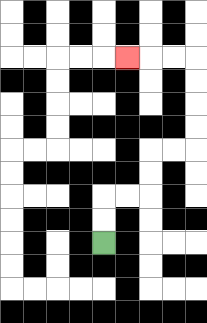{'start': '[4, 10]', 'end': '[5, 2]', 'path_directions': 'U,U,R,R,U,U,R,R,U,U,U,U,L,L,L', 'path_coordinates': '[[4, 10], [4, 9], [4, 8], [5, 8], [6, 8], [6, 7], [6, 6], [7, 6], [8, 6], [8, 5], [8, 4], [8, 3], [8, 2], [7, 2], [6, 2], [5, 2]]'}